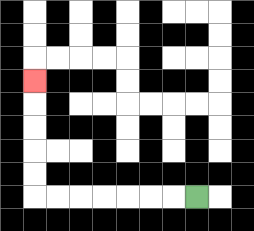{'start': '[8, 8]', 'end': '[1, 3]', 'path_directions': 'L,L,L,L,L,L,L,U,U,U,U,U', 'path_coordinates': '[[8, 8], [7, 8], [6, 8], [5, 8], [4, 8], [3, 8], [2, 8], [1, 8], [1, 7], [1, 6], [1, 5], [1, 4], [1, 3]]'}